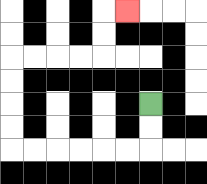{'start': '[6, 4]', 'end': '[5, 0]', 'path_directions': 'D,D,L,L,L,L,L,L,U,U,U,U,R,R,R,R,U,U,R', 'path_coordinates': '[[6, 4], [6, 5], [6, 6], [5, 6], [4, 6], [3, 6], [2, 6], [1, 6], [0, 6], [0, 5], [0, 4], [0, 3], [0, 2], [1, 2], [2, 2], [3, 2], [4, 2], [4, 1], [4, 0], [5, 0]]'}